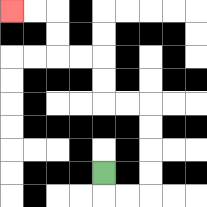{'start': '[4, 7]', 'end': '[0, 0]', 'path_directions': 'D,R,R,U,U,U,U,L,L,U,U,L,L,U,U,L,L', 'path_coordinates': '[[4, 7], [4, 8], [5, 8], [6, 8], [6, 7], [6, 6], [6, 5], [6, 4], [5, 4], [4, 4], [4, 3], [4, 2], [3, 2], [2, 2], [2, 1], [2, 0], [1, 0], [0, 0]]'}